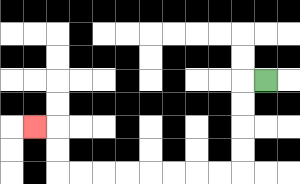{'start': '[11, 3]', 'end': '[1, 5]', 'path_directions': 'L,D,D,D,D,L,L,L,L,L,L,L,L,U,U,L', 'path_coordinates': '[[11, 3], [10, 3], [10, 4], [10, 5], [10, 6], [10, 7], [9, 7], [8, 7], [7, 7], [6, 7], [5, 7], [4, 7], [3, 7], [2, 7], [2, 6], [2, 5], [1, 5]]'}